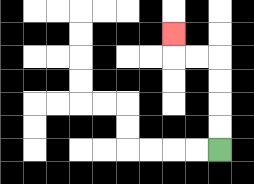{'start': '[9, 6]', 'end': '[7, 1]', 'path_directions': 'U,U,U,U,L,L,U', 'path_coordinates': '[[9, 6], [9, 5], [9, 4], [9, 3], [9, 2], [8, 2], [7, 2], [7, 1]]'}